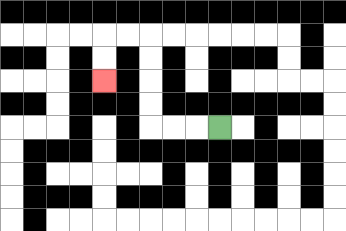{'start': '[9, 5]', 'end': '[4, 3]', 'path_directions': 'L,L,L,U,U,U,U,L,L,D,D', 'path_coordinates': '[[9, 5], [8, 5], [7, 5], [6, 5], [6, 4], [6, 3], [6, 2], [6, 1], [5, 1], [4, 1], [4, 2], [4, 3]]'}